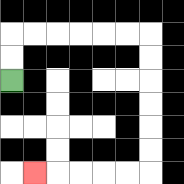{'start': '[0, 3]', 'end': '[1, 7]', 'path_directions': 'U,U,R,R,R,R,R,R,D,D,D,D,D,D,L,L,L,L,L', 'path_coordinates': '[[0, 3], [0, 2], [0, 1], [1, 1], [2, 1], [3, 1], [4, 1], [5, 1], [6, 1], [6, 2], [6, 3], [6, 4], [6, 5], [6, 6], [6, 7], [5, 7], [4, 7], [3, 7], [2, 7], [1, 7]]'}